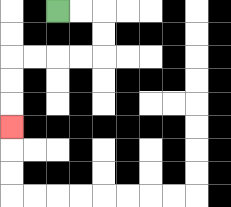{'start': '[2, 0]', 'end': '[0, 5]', 'path_directions': 'R,R,D,D,L,L,L,L,D,D,D', 'path_coordinates': '[[2, 0], [3, 0], [4, 0], [4, 1], [4, 2], [3, 2], [2, 2], [1, 2], [0, 2], [0, 3], [0, 4], [0, 5]]'}